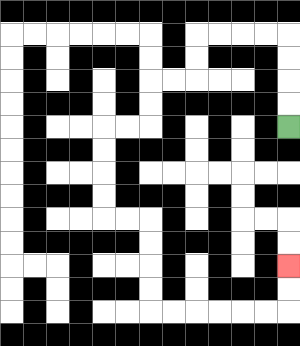{'start': '[12, 5]', 'end': '[12, 11]', 'path_directions': 'U,U,U,U,L,L,L,L,D,D,L,L,D,D,L,L,D,D,D,D,R,R,D,D,D,D,R,R,R,R,R,R,U,U', 'path_coordinates': '[[12, 5], [12, 4], [12, 3], [12, 2], [12, 1], [11, 1], [10, 1], [9, 1], [8, 1], [8, 2], [8, 3], [7, 3], [6, 3], [6, 4], [6, 5], [5, 5], [4, 5], [4, 6], [4, 7], [4, 8], [4, 9], [5, 9], [6, 9], [6, 10], [6, 11], [6, 12], [6, 13], [7, 13], [8, 13], [9, 13], [10, 13], [11, 13], [12, 13], [12, 12], [12, 11]]'}